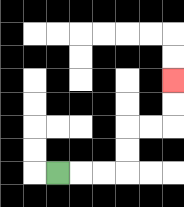{'start': '[2, 7]', 'end': '[7, 3]', 'path_directions': 'R,R,R,U,U,R,R,U,U', 'path_coordinates': '[[2, 7], [3, 7], [4, 7], [5, 7], [5, 6], [5, 5], [6, 5], [7, 5], [7, 4], [7, 3]]'}